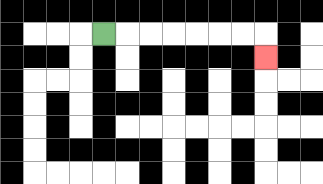{'start': '[4, 1]', 'end': '[11, 2]', 'path_directions': 'R,R,R,R,R,R,R,D', 'path_coordinates': '[[4, 1], [5, 1], [6, 1], [7, 1], [8, 1], [9, 1], [10, 1], [11, 1], [11, 2]]'}